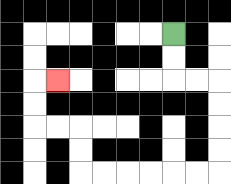{'start': '[7, 1]', 'end': '[2, 3]', 'path_directions': 'D,D,R,R,D,D,D,D,L,L,L,L,L,L,U,U,L,L,U,U,R', 'path_coordinates': '[[7, 1], [7, 2], [7, 3], [8, 3], [9, 3], [9, 4], [9, 5], [9, 6], [9, 7], [8, 7], [7, 7], [6, 7], [5, 7], [4, 7], [3, 7], [3, 6], [3, 5], [2, 5], [1, 5], [1, 4], [1, 3], [2, 3]]'}